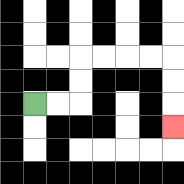{'start': '[1, 4]', 'end': '[7, 5]', 'path_directions': 'R,R,U,U,R,R,R,R,D,D,D', 'path_coordinates': '[[1, 4], [2, 4], [3, 4], [3, 3], [3, 2], [4, 2], [5, 2], [6, 2], [7, 2], [7, 3], [7, 4], [7, 5]]'}